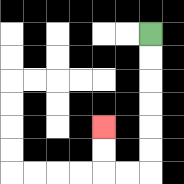{'start': '[6, 1]', 'end': '[4, 5]', 'path_directions': 'D,D,D,D,D,D,L,L,U,U', 'path_coordinates': '[[6, 1], [6, 2], [6, 3], [6, 4], [6, 5], [6, 6], [6, 7], [5, 7], [4, 7], [4, 6], [4, 5]]'}